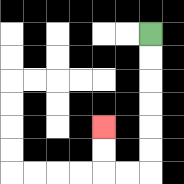{'start': '[6, 1]', 'end': '[4, 5]', 'path_directions': 'D,D,D,D,D,D,L,L,U,U', 'path_coordinates': '[[6, 1], [6, 2], [6, 3], [6, 4], [6, 5], [6, 6], [6, 7], [5, 7], [4, 7], [4, 6], [4, 5]]'}